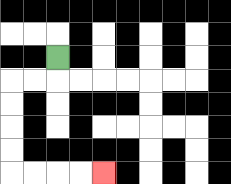{'start': '[2, 2]', 'end': '[4, 7]', 'path_directions': 'D,L,L,D,D,D,D,R,R,R,R', 'path_coordinates': '[[2, 2], [2, 3], [1, 3], [0, 3], [0, 4], [0, 5], [0, 6], [0, 7], [1, 7], [2, 7], [3, 7], [4, 7]]'}